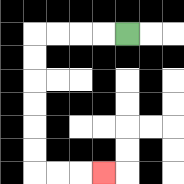{'start': '[5, 1]', 'end': '[4, 7]', 'path_directions': 'L,L,L,L,D,D,D,D,D,D,R,R,R', 'path_coordinates': '[[5, 1], [4, 1], [3, 1], [2, 1], [1, 1], [1, 2], [1, 3], [1, 4], [1, 5], [1, 6], [1, 7], [2, 7], [3, 7], [4, 7]]'}